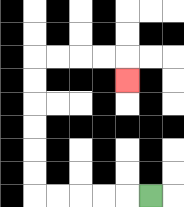{'start': '[6, 8]', 'end': '[5, 3]', 'path_directions': 'L,L,L,L,L,U,U,U,U,U,U,R,R,R,R,D', 'path_coordinates': '[[6, 8], [5, 8], [4, 8], [3, 8], [2, 8], [1, 8], [1, 7], [1, 6], [1, 5], [1, 4], [1, 3], [1, 2], [2, 2], [3, 2], [4, 2], [5, 2], [5, 3]]'}